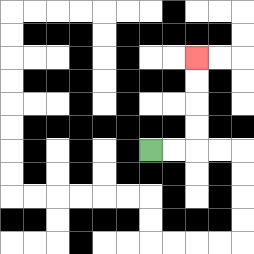{'start': '[6, 6]', 'end': '[8, 2]', 'path_directions': 'R,R,U,U,U,U', 'path_coordinates': '[[6, 6], [7, 6], [8, 6], [8, 5], [8, 4], [8, 3], [8, 2]]'}